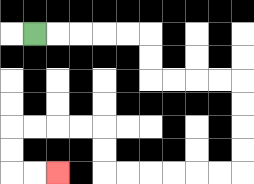{'start': '[1, 1]', 'end': '[2, 7]', 'path_directions': 'R,R,R,R,R,D,D,R,R,R,R,D,D,D,D,L,L,L,L,L,L,U,U,L,L,L,L,D,D,R,R', 'path_coordinates': '[[1, 1], [2, 1], [3, 1], [4, 1], [5, 1], [6, 1], [6, 2], [6, 3], [7, 3], [8, 3], [9, 3], [10, 3], [10, 4], [10, 5], [10, 6], [10, 7], [9, 7], [8, 7], [7, 7], [6, 7], [5, 7], [4, 7], [4, 6], [4, 5], [3, 5], [2, 5], [1, 5], [0, 5], [0, 6], [0, 7], [1, 7], [2, 7]]'}